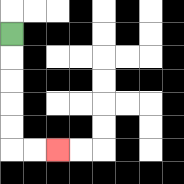{'start': '[0, 1]', 'end': '[2, 6]', 'path_directions': 'D,D,D,D,D,R,R', 'path_coordinates': '[[0, 1], [0, 2], [0, 3], [0, 4], [0, 5], [0, 6], [1, 6], [2, 6]]'}